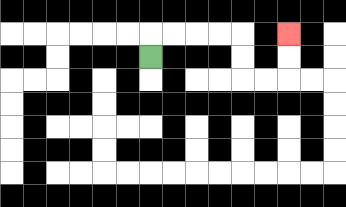{'start': '[6, 2]', 'end': '[12, 1]', 'path_directions': 'U,R,R,R,R,D,D,R,R,U,U', 'path_coordinates': '[[6, 2], [6, 1], [7, 1], [8, 1], [9, 1], [10, 1], [10, 2], [10, 3], [11, 3], [12, 3], [12, 2], [12, 1]]'}